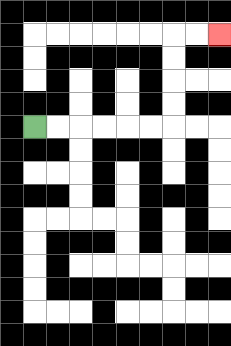{'start': '[1, 5]', 'end': '[9, 1]', 'path_directions': 'R,R,R,R,R,R,U,U,U,U,R,R', 'path_coordinates': '[[1, 5], [2, 5], [3, 5], [4, 5], [5, 5], [6, 5], [7, 5], [7, 4], [7, 3], [7, 2], [7, 1], [8, 1], [9, 1]]'}